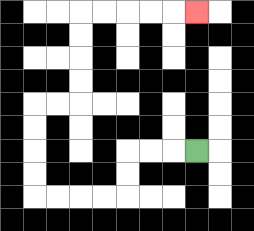{'start': '[8, 6]', 'end': '[8, 0]', 'path_directions': 'L,L,L,D,D,L,L,L,L,U,U,U,U,R,R,U,U,U,U,R,R,R,R,R', 'path_coordinates': '[[8, 6], [7, 6], [6, 6], [5, 6], [5, 7], [5, 8], [4, 8], [3, 8], [2, 8], [1, 8], [1, 7], [1, 6], [1, 5], [1, 4], [2, 4], [3, 4], [3, 3], [3, 2], [3, 1], [3, 0], [4, 0], [5, 0], [6, 0], [7, 0], [8, 0]]'}